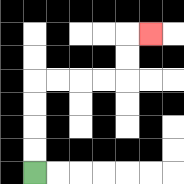{'start': '[1, 7]', 'end': '[6, 1]', 'path_directions': 'U,U,U,U,R,R,R,R,U,U,R', 'path_coordinates': '[[1, 7], [1, 6], [1, 5], [1, 4], [1, 3], [2, 3], [3, 3], [4, 3], [5, 3], [5, 2], [5, 1], [6, 1]]'}